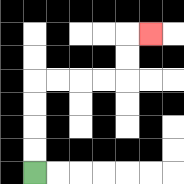{'start': '[1, 7]', 'end': '[6, 1]', 'path_directions': 'U,U,U,U,R,R,R,R,U,U,R', 'path_coordinates': '[[1, 7], [1, 6], [1, 5], [1, 4], [1, 3], [2, 3], [3, 3], [4, 3], [5, 3], [5, 2], [5, 1], [6, 1]]'}